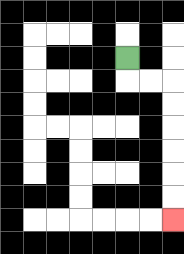{'start': '[5, 2]', 'end': '[7, 9]', 'path_directions': 'D,R,R,D,D,D,D,D,D', 'path_coordinates': '[[5, 2], [5, 3], [6, 3], [7, 3], [7, 4], [7, 5], [7, 6], [7, 7], [7, 8], [7, 9]]'}